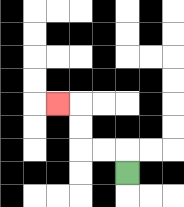{'start': '[5, 7]', 'end': '[2, 4]', 'path_directions': 'U,L,L,U,U,L', 'path_coordinates': '[[5, 7], [5, 6], [4, 6], [3, 6], [3, 5], [3, 4], [2, 4]]'}